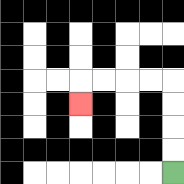{'start': '[7, 7]', 'end': '[3, 4]', 'path_directions': 'U,U,U,U,L,L,L,L,D', 'path_coordinates': '[[7, 7], [7, 6], [7, 5], [7, 4], [7, 3], [6, 3], [5, 3], [4, 3], [3, 3], [3, 4]]'}